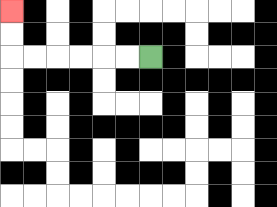{'start': '[6, 2]', 'end': '[0, 0]', 'path_directions': 'L,L,L,L,L,L,U,U', 'path_coordinates': '[[6, 2], [5, 2], [4, 2], [3, 2], [2, 2], [1, 2], [0, 2], [0, 1], [0, 0]]'}